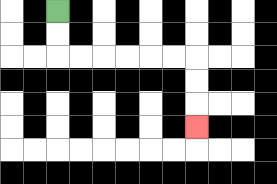{'start': '[2, 0]', 'end': '[8, 5]', 'path_directions': 'D,D,R,R,R,R,R,R,D,D,D', 'path_coordinates': '[[2, 0], [2, 1], [2, 2], [3, 2], [4, 2], [5, 2], [6, 2], [7, 2], [8, 2], [8, 3], [8, 4], [8, 5]]'}